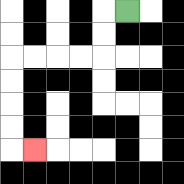{'start': '[5, 0]', 'end': '[1, 6]', 'path_directions': 'L,D,D,L,L,L,L,D,D,D,D,R', 'path_coordinates': '[[5, 0], [4, 0], [4, 1], [4, 2], [3, 2], [2, 2], [1, 2], [0, 2], [0, 3], [0, 4], [0, 5], [0, 6], [1, 6]]'}